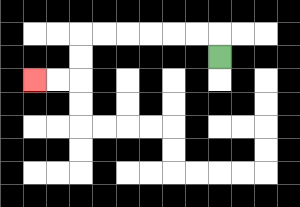{'start': '[9, 2]', 'end': '[1, 3]', 'path_directions': 'U,L,L,L,L,L,L,D,D,L,L', 'path_coordinates': '[[9, 2], [9, 1], [8, 1], [7, 1], [6, 1], [5, 1], [4, 1], [3, 1], [3, 2], [3, 3], [2, 3], [1, 3]]'}